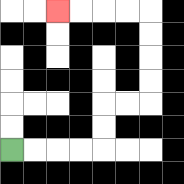{'start': '[0, 6]', 'end': '[2, 0]', 'path_directions': 'R,R,R,R,U,U,R,R,U,U,U,U,L,L,L,L', 'path_coordinates': '[[0, 6], [1, 6], [2, 6], [3, 6], [4, 6], [4, 5], [4, 4], [5, 4], [6, 4], [6, 3], [6, 2], [6, 1], [6, 0], [5, 0], [4, 0], [3, 0], [2, 0]]'}